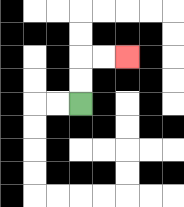{'start': '[3, 4]', 'end': '[5, 2]', 'path_directions': 'U,U,R,R', 'path_coordinates': '[[3, 4], [3, 3], [3, 2], [4, 2], [5, 2]]'}